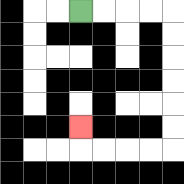{'start': '[3, 0]', 'end': '[3, 5]', 'path_directions': 'R,R,R,R,D,D,D,D,D,D,L,L,L,L,U', 'path_coordinates': '[[3, 0], [4, 0], [5, 0], [6, 0], [7, 0], [7, 1], [7, 2], [7, 3], [7, 4], [7, 5], [7, 6], [6, 6], [5, 6], [4, 6], [3, 6], [3, 5]]'}